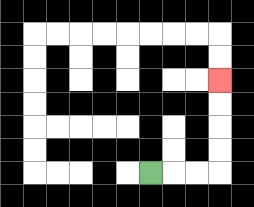{'start': '[6, 7]', 'end': '[9, 3]', 'path_directions': 'R,R,R,U,U,U,U', 'path_coordinates': '[[6, 7], [7, 7], [8, 7], [9, 7], [9, 6], [9, 5], [9, 4], [9, 3]]'}